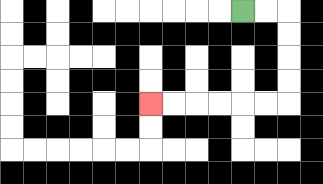{'start': '[10, 0]', 'end': '[6, 4]', 'path_directions': 'R,R,D,D,D,D,L,L,L,L,L,L', 'path_coordinates': '[[10, 0], [11, 0], [12, 0], [12, 1], [12, 2], [12, 3], [12, 4], [11, 4], [10, 4], [9, 4], [8, 4], [7, 4], [6, 4]]'}